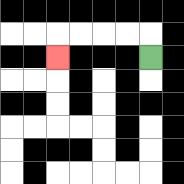{'start': '[6, 2]', 'end': '[2, 2]', 'path_directions': 'U,L,L,L,L,D', 'path_coordinates': '[[6, 2], [6, 1], [5, 1], [4, 1], [3, 1], [2, 1], [2, 2]]'}